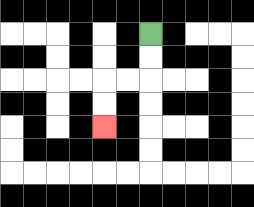{'start': '[6, 1]', 'end': '[4, 5]', 'path_directions': 'D,D,L,L,D,D', 'path_coordinates': '[[6, 1], [6, 2], [6, 3], [5, 3], [4, 3], [4, 4], [4, 5]]'}